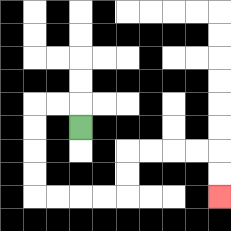{'start': '[3, 5]', 'end': '[9, 8]', 'path_directions': 'U,L,L,D,D,D,D,R,R,R,R,U,U,R,R,R,R,D,D', 'path_coordinates': '[[3, 5], [3, 4], [2, 4], [1, 4], [1, 5], [1, 6], [1, 7], [1, 8], [2, 8], [3, 8], [4, 8], [5, 8], [5, 7], [5, 6], [6, 6], [7, 6], [8, 6], [9, 6], [9, 7], [9, 8]]'}